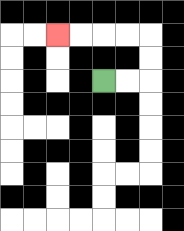{'start': '[4, 3]', 'end': '[2, 1]', 'path_directions': 'R,R,U,U,L,L,L,L', 'path_coordinates': '[[4, 3], [5, 3], [6, 3], [6, 2], [6, 1], [5, 1], [4, 1], [3, 1], [2, 1]]'}